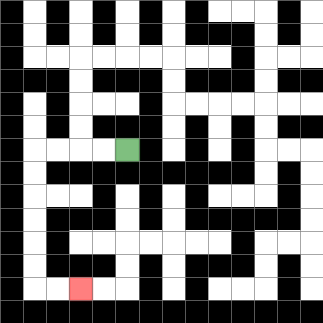{'start': '[5, 6]', 'end': '[3, 12]', 'path_directions': 'L,L,L,L,D,D,D,D,D,D,R,R', 'path_coordinates': '[[5, 6], [4, 6], [3, 6], [2, 6], [1, 6], [1, 7], [1, 8], [1, 9], [1, 10], [1, 11], [1, 12], [2, 12], [3, 12]]'}